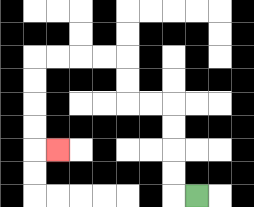{'start': '[8, 8]', 'end': '[2, 6]', 'path_directions': 'L,U,U,U,U,L,L,U,U,L,L,L,L,D,D,D,D,R', 'path_coordinates': '[[8, 8], [7, 8], [7, 7], [7, 6], [7, 5], [7, 4], [6, 4], [5, 4], [5, 3], [5, 2], [4, 2], [3, 2], [2, 2], [1, 2], [1, 3], [1, 4], [1, 5], [1, 6], [2, 6]]'}